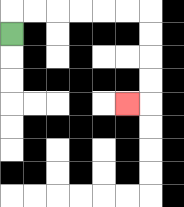{'start': '[0, 1]', 'end': '[5, 4]', 'path_directions': 'U,R,R,R,R,R,R,D,D,D,D,L', 'path_coordinates': '[[0, 1], [0, 0], [1, 0], [2, 0], [3, 0], [4, 0], [5, 0], [6, 0], [6, 1], [6, 2], [6, 3], [6, 4], [5, 4]]'}